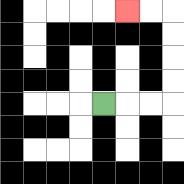{'start': '[4, 4]', 'end': '[5, 0]', 'path_directions': 'R,R,R,U,U,U,U,L,L', 'path_coordinates': '[[4, 4], [5, 4], [6, 4], [7, 4], [7, 3], [7, 2], [7, 1], [7, 0], [6, 0], [5, 0]]'}